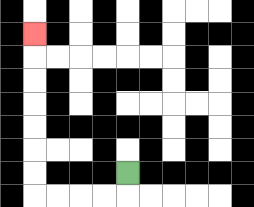{'start': '[5, 7]', 'end': '[1, 1]', 'path_directions': 'D,L,L,L,L,U,U,U,U,U,U,U', 'path_coordinates': '[[5, 7], [5, 8], [4, 8], [3, 8], [2, 8], [1, 8], [1, 7], [1, 6], [1, 5], [1, 4], [1, 3], [1, 2], [1, 1]]'}